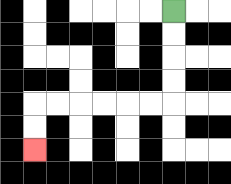{'start': '[7, 0]', 'end': '[1, 6]', 'path_directions': 'D,D,D,D,L,L,L,L,L,L,D,D', 'path_coordinates': '[[7, 0], [7, 1], [7, 2], [7, 3], [7, 4], [6, 4], [5, 4], [4, 4], [3, 4], [2, 4], [1, 4], [1, 5], [1, 6]]'}